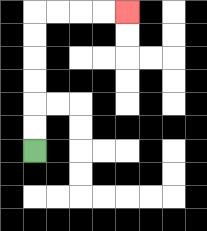{'start': '[1, 6]', 'end': '[5, 0]', 'path_directions': 'U,U,U,U,U,U,R,R,R,R', 'path_coordinates': '[[1, 6], [1, 5], [1, 4], [1, 3], [1, 2], [1, 1], [1, 0], [2, 0], [3, 0], [4, 0], [5, 0]]'}